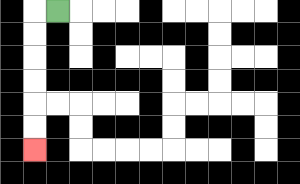{'start': '[2, 0]', 'end': '[1, 6]', 'path_directions': 'L,D,D,D,D,D,D', 'path_coordinates': '[[2, 0], [1, 0], [1, 1], [1, 2], [1, 3], [1, 4], [1, 5], [1, 6]]'}